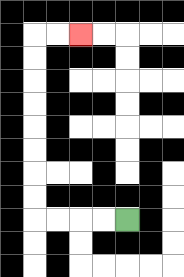{'start': '[5, 9]', 'end': '[3, 1]', 'path_directions': 'L,L,L,L,U,U,U,U,U,U,U,U,R,R', 'path_coordinates': '[[5, 9], [4, 9], [3, 9], [2, 9], [1, 9], [1, 8], [1, 7], [1, 6], [1, 5], [1, 4], [1, 3], [1, 2], [1, 1], [2, 1], [3, 1]]'}